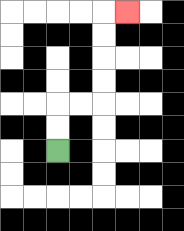{'start': '[2, 6]', 'end': '[5, 0]', 'path_directions': 'U,U,R,R,U,U,U,U,R', 'path_coordinates': '[[2, 6], [2, 5], [2, 4], [3, 4], [4, 4], [4, 3], [4, 2], [4, 1], [4, 0], [5, 0]]'}